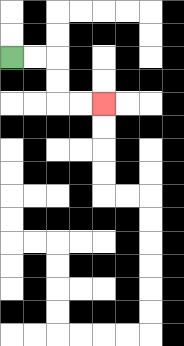{'start': '[0, 2]', 'end': '[4, 4]', 'path_directions': 'R,R,D,D,R,R', 'path_coordinates': '[[0, 2], [1, 2], [2, 2], [2, 3], [2, 4], [3, 4], [4, 4]]'}